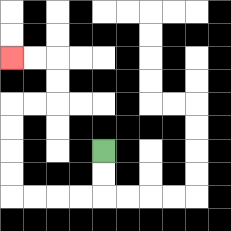{'start': '[4, 6]', 'end': '[0, 2]', 'path_directions': 'D,D,L,L,L,L,U,U,U,U,R,R,U,U,L,L', 'path_coordinates': '[[4, 6], [4, 7], [4, 8], [3, 8], [2, 8], [1, 8], [0, 8], [0, 7], [0, 6], [0, 5], [0, 4], [1, 4], [2, 4], [2, 3], [2, 2], [1, 2], [0, 2]]'}